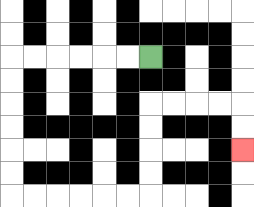{'start': '[6, 2]', 'end': '[10, 6]', 'path_directions': 'L,L,L,L,L,L,D,D,D,D,D,D,R,R,R,R,R,R,U,U,U,U,R,R,R,R,D,D', 'path_coordinates': '[[6, 2], [5, 2], [4, 2], [3, 2], [2, 2], [1, 2], [0, 2], [0, 3], [0, 4], [0, 5], [0, 6], [0, 7], [0, 8], [1, 8], [2, 8], [3, 8], [4, 8], [5, 8], [6, 8], [6, 7], [6, 6], [6, 5], [6, 4], [7, 4], [8, 4], [9, 4], [10, 4], [10, 5], [10, 6]]'}